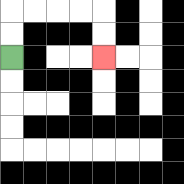{'start': '[0, 2]', 'end': '[4, 2]', 'path_directions': 'U,U,R,R,R,R,D,D', 'path_coordinates': '[[0, 2], [0, 1], [0, 0], [1, 0], [2, 0], [3, 0], [4, 0], [4, 1], [4, 2]]'}